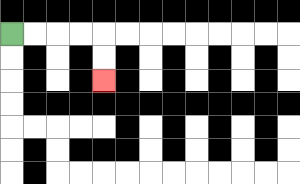{'start': '[0, 1]', 'end': '[4, 3]', 'path_directions': 'R,R,R,R,D,D', 'path_coordinates': '[[0, 1], [1, 1], [2, 1], [3, 1], [4, 1], [4, 2], [4, 3]]'}